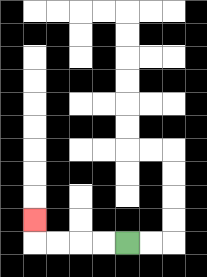{'start': '[5, 10]', 'end': '[1, 9]', 'path_directions': 'L,L,L,L,U', 'path_coordinates': '[[5, 10], [4, 10], [3, 10], [2, 10], [1, 10], [1, 9]]'}